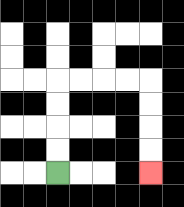{'start': '[2, 7]', 'end': '[6, 7]', 'path_directions': 'U,U,U,U,R,R,R,R,D,D,D,D', 'path_coordinates': '[[2, 7], [2, 6], [2, 5], [2, 4], [2, 3], [3, 3], [4, 3], [5, 3], [6, 3], [6, 4], [6, 5], [6, 6], [6, 7]]'}